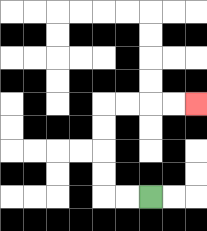{'start': '[6, 8]', 'end': '[8, 4]', 'path_directions': 'L,L,U,U,U,U,R,R,R,R', 'path_coordinates': '[[6, 8], [5, 8], [4, 8], [4, 7], [4, 6], [4, 5], [4, 4], [5, 4], [6, 4], [7, 4], [8, 4]]'}